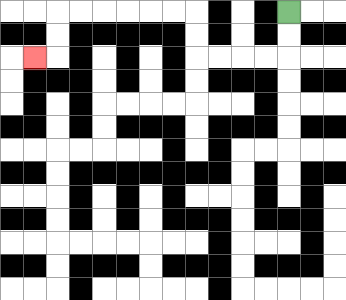{'start': '[12, 0]', 'end': '[1, 2]', 'path_directions': 'D,D,L,L,L,L,U,U,L,L,L,L,L,L,D,D,L', 'path_coordinates': '[[12, 0], [12, 1], [12, 2], [11, 2], [10, 2], [9, 2], [8, 2], [8, 1], [8, 0], [7, 0], [6, 0], [5, 0], [4, 0], [3, 0], [2, 0], [2, 1], [2, 2], [1, 2]]'}